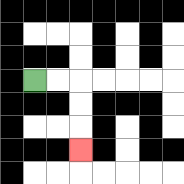{'start': '[1, 3]', 'end': '[3, 6]', 'path_directions': 'R,R,D,D,D', 'path_coordinates': '[[1, 3], [2, 3], [3, 3], [3, 4], [3, 5], [3, 6]]'}